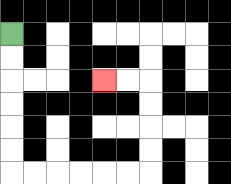{'start': '[0, 1]', 'end': '[4, 3]', 'path_directions': 'D,D,D,D,D,D,R,R,R,R,R,R,U,U,U,U,L,L', 'path_coordinates': '[[0, 1], [0, 2], [0, 3], [0, 4], [0, 5], [0, 6], [0, 7], [1, 7], [2, 7], [3, 7], [4, 7], [5, 7], [6, 7], [6, 6], [6, 5], [6, 4], [6, 3], [5, 3], [4, 3]]'}